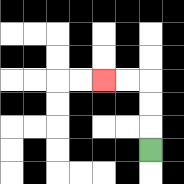{'start': '[6, 6]', 'end': '[4, 3]', 'path_directions': 'U,U,U,L,L', 'path_coordinates': '[[6, 6], [6, 5], [6, 4], [6, 3], [5, 3], [4, 3]]'}